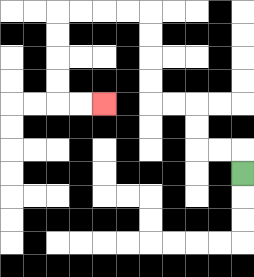{'start': '[10, 7]', 'end': '[4, 4]', 'path_directions': 'U,L,L,U,U,L,L,U,U,U,U,L,L,L,L,D,D,D,D,R,R', 'path_coordinates': '[[10, 7], [10, 6], [9, 6], [8, 6], [8, 5], [8, 4], [7, 4], [6, 4], [6, 3], [6, 2], [6, 1], [6, 0], [5, 0], [4, 0], [3, 0], [2, 0], [2, 1], [2, 2], [2, 3], [2, 4], [3, 4], [4, 4]]'}